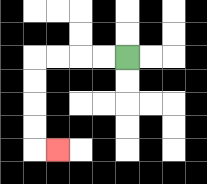{'start': '[5, 2]', 'end': '[2, 6]', 'path_directions': 'L,L,L,L,D,D,D,D,R', 'path_coordinates': '[[5, 2], [4, 2], [3, 2], [2, 2], [1, 2], [1, 3], [1, 4], [1, 5], [1, 6], [2, 6]]'}